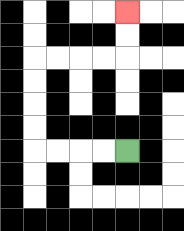{'start': '[5, 6]', 'end': '[5, 0]', 'path_directions': 'L,L,L,L,U,U,U,U,R,R,R,R,U,U', 'path_coordinates': '[[5, 6], [4, 6], [3, 6], [2, 6], [1, 6], [1, 5], [1, 4], [1, 3], [1, 2], [2, 2], [3, 2], [4, 2], [5, 2], [5, 1], [5, 0]]'}